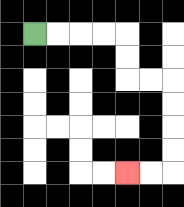{'start': '[1, 1]', 'end': '[5, 7]', 'path_directions': 'R,R,R,R,D,D,R,R,D,D,D,D,L,L', 'path_coordinates': '[[1, 1], [2, 1], [3, 1], [4, 1], [5, 1], [5, 2], [5, 3], [6, 3], [7, 3], [7, 4], [7, 5], [7, 6], [7, 7], [6, 7], [5, 7]]'}